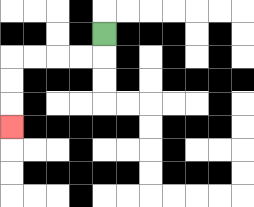{'start': '[4, 1]', 'end': '[0, 5]', 'path_directions': 'D,L,L,L,L,D,D,D', 'path_coordinates': '[[4, 1], [4, 2], [3, 2], [2, 2], [1, 2], [0, 2], [0, 3], [0, 4], [0, 5]]'}